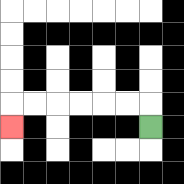{'start': '[6, 5]', 'end': '[0, 5]', 'path_directions': 'U,L,L,L,L,L,L,D', 'path_coordinates': '[[6, 5], [6, 4], [5, 4], [4, 4], [3, 4], [2, 4], [1, 4], [0, 4], [0, 5]]'}